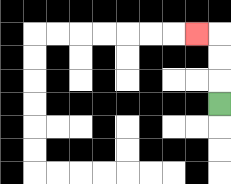{'start': '[9, 4]', 'end': '[8, 1]', 'path_directions': 'U,U,U,L', 'path_coordinates': '[[9, 4], [9, 3], [9, 2], [9, 1], [8, 1]]'}